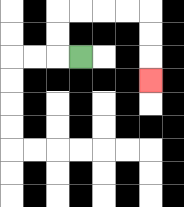{'start': '[3, 2]', 'end': '[6, 3]', 'path_directions': 'L,U,U,R,R,R,R,D,D,D', 'path_coordinates': '[[3, 2], [2, 2], [2, 1], [2, 0], [3, 0], [4, 0], [5, 0], [6, 0], [6, 1], [6, 2], [6, 3]]'}